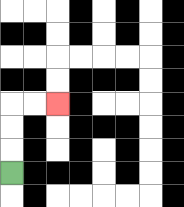{'start': '[0, 7]', 'end': '[2, 4]', 'path_directions': 'U,U,U,R,R', 'path_coordinates': '[[0, 7], [0, 6], [0, 5], [0, 4], [1, 4], [2, 4]]'}